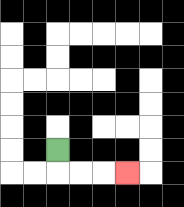{'start': '[2, 6]', 'end': '[5, 7]', 'path_directions': 'D,R,R,R', 'path_coordinates': '[[2, 6], [2, 7], [3, 7], [4, 7], [5, 7]]'}